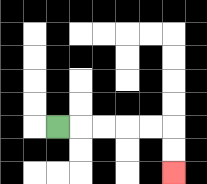{'start': '[2, 5]', 'end': '[7, 7]', 'path_directions': 'R,R,R,R,R,D,D', 'path_coordinates': '[[2, 5], [3, 5], [4, 5], [5, 5], [6, 5], [7, 5], [7, 6], [7, 7]]'}